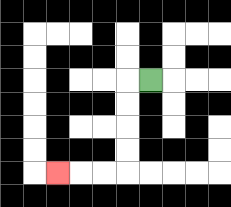{'start': '[6, 3]', 'end': '[2, 7]', 'path_directions': 'L,D,D,D,D,L,L,L', 'path_coordinates': '[[6, 3], [5, 3], [5, 4], [5, 5], [5, 6], [5, 7], [4, 7], [3, 7], [2, 7]]'}